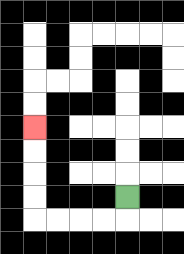{'start': '[5, 8]', 'end': '[1, 5]', 'path_directions': 'D,L,L,L,L,U,U,U,U', 'path_coordinates': '[[5, 8], [5, 9], [4, 9], [3, 9], [2, 9], [1, 9], [1, 8], [1, 7], [1, 6], [1, 5]]'}